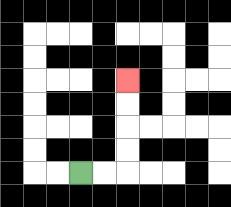{'start': '[3, 7]', 'end': '[5, 3]', 'path_directions': 'R,R,U,U,U,U', 'path_coordinates': '[[3, 7], [4, 7], [5, 7], [5, 6], [5, 5], [5, 4], [5, 3]]'}